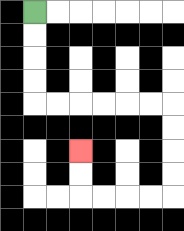{'start': '[1, 0]', 'end': '[3, 6]', 'path_directions': 'D,D,D,D,R,R,R,R,R,R,D,D,D,D,L,L,L,L,U,U', 'path_coordinates': '[[1, 0], [1, 1], [1, 2], [1, 3], [1, 4], [2, 4], [3, 4], [4, 4], [5, 4], [6, 4], [7, 4], [7, 5], [7, 6], [7, 7], [7, 8], [6, 8], [5, 8], [4, 8], [3, 8], [3, 7], [3, 6]]'}